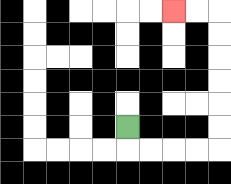{'start': '[5, 5]', 'end': '[7, 0]', 'path_directions': 'D,R,R,R,R,U,U,U,U,U,U,L,L', 'path_coordinates': '[[5, 5], [5, 6], [6, 6], [7, 6], [8, 6], [9, 6], [9, 5], [9, 4], [9, 3], [9, 2], [9, 1], [9, 0], [8, 0], [7, 0]]'}